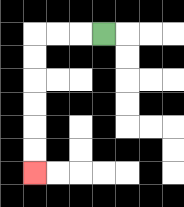{'start': '[4, 1]', 'end': '[1, 7]', 'path_directions': 'L,L,L,D,D,D,D,D,D', 'path_coordinates': '[[4, 1], [3, 1], [2, 1], [1, 1], [1, 2], [1, 3], [1, 4], [1, 5], [1, 6], [1, 7]]'}